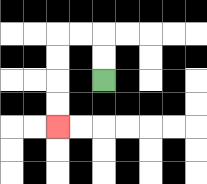{'start': '[4, 3]', 'end': '[2, 5]', 'path_directions': 'U,U,L,L,D,D,D,D', 'path_coordinates': '[[4, 3], [4, 2], [4, 1], [3, 1], [2, 1], [2, 2], [2, 3], [2, 4], [2, 5]]'}